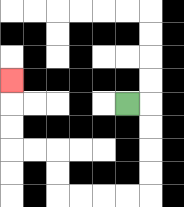{'start': '[5, 4]', 'end': '[0, 3]', 'path_directions': 'R,D,D,D,D,L,L,L,L,U,U,L,L,U,U,U', 'path_coordinates': '[[5, 4], [6, 4], [6, 5], [6, 6], [6, 7], [6, 8], [5, 8], [4, 8], [3, 8], [2, 8], [2, 7], [2, 6], [1, 6], [0, 6], [0, 5], [0, 4], [0, 3]]'}